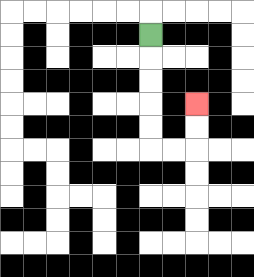{'start': '[6, 1]', 'end': '[8, 4]', 'path_directions': 'D,D,D,D,D,R,R,U,U', 'path_coordinates': '[[6, 1], [6, 2], [6, 3], [6, 4], [6, 5], [6, 6], [7, 6], [8, 6], [8, 5], [8, 4]]'}